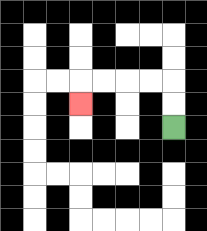{'start': '[7, 5]', 'end': '[3, 4]', 'path_directions': 'U,U,L,L,L,L,D', 'path_coordinates': '[[7, 5], [7, 4], [7, 3], [6, 3], [5, 3], [4, 3], [3, 3], [3, 4]]'}